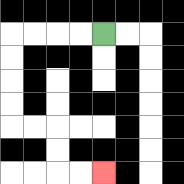{'start': '[4, 1]', 'end': '[4, 7]', 'path_directions': 'L,L,L,L,D,D,D,D,R,R,D,D,R,R', 'path_coordinates': '[[4, 1], [3, 1], [2, 1], [1, 1], [0, 1], [0, 2], [0, 3], [0, 4], [0, 5], [1, 5], [2, 5], [2, 6], [2, 7], [3, 7], [4, 7]]'}